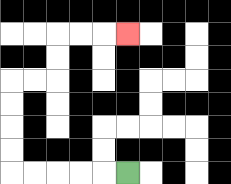{'start': '[5, 7]', 'end': '[5, 1]', 'path_directions': 'L,L,L,L,L,U,U,U,U,R,R,U,U,R,R,R', 'path_coordinates': '[[5, 7], [4, 7], [3, 7], [2, 7], [1, 7], [0, 7], [0, 6], [0, 5], [0, 4], [0, 3], [1, 3], [2, 3], [2, 2], [2, 1], [3, 1], [4, 1], [5, 1]]'}